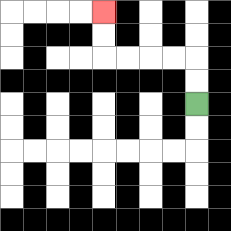{'start': '[8, 4]', 'end': '[4, 0]', 'path_directions': 'U,U,L,L,L,L,U,U', 'path_coordinates': '[[8, 4], [8, 3], [8, 2], [7, 2], [6, 2], [5, 2], [4, 2], [4, 1], [4, 0]]'}